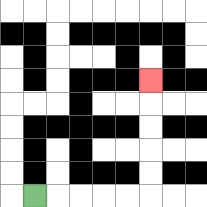{'start': '[1, 8]', 'end': '[6, 3]', 'path_directions': 'R,R,R,R,R,U,U,U,U,U', 'path_coordinates': '[[1, 8], [2, 8], [3, 8], [4, 8], [5, 8], [6, 8], [6, 7], [6, 6], [6, 5], [6, 4], [6, 3]]'}